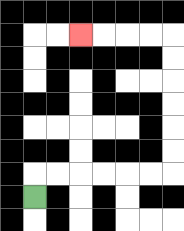{'start': '[1, 8]', 'end': '[3, 1]', 'path_directions': 'U,R,R,R,R,R,R,U,U,U,U,U,U,L,L,L,L', 'path_coordinates': '[[1, 8], [1, 7], [2, 7], [3, 7], [4, 7], [5, 7], [6, 7], [7, 7], [7, 6], [7, 5], [7, 4], [7, 3], [7, 2], [7, 1], [6, 1], [5, 1], [4, 1], [3, 1]]'}